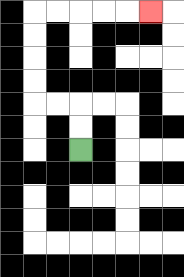{'start': '[3, 6]', 'end': '[6, 0]', 'path_directions': 'U,U,L,L,U,U,U,U,R,R,R,R,R', 'path_coordinates': '[[3, 6], [3, 5], [3, 4], [2, 4], [1, 4], [1, 3], [1, 2], [1, 1], [1, 0], [2, 0], [3, 0], [4, 0], [5, 0], [6, 0]]'}